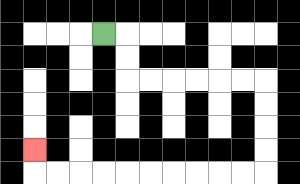{'start': '[4, 1]', 'end': '[1, 6]', 'path_directions': 'R,D,D,R,R,R,R,R,R,D,D,D,D,L,L,L,L,L,L,L,L,L,L,U', 'path_coordinates': '[[4, 1], [5, 1], [5, 2], [5, 3], [6, 3], [7, 3], [8, 3], [9, 3], [10, 3], [11, 3], [11, 4], [11, 5], [11, 6], [11, 7], [10, 7], [9, 7], [8, 7], [7, 7], [6, 7], [5, 7], [4, 7], [3, 7], [2, 7], [1, 7], [1, 6]]'}